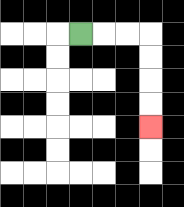{'start': '[3, 1]', 'end': '[6, 5]', 'path_directions': 'R,R,R,D,D,D,D', 'path_coordinates': '[[3, 1], [4, 1], [5, 1], [6, 1], [6, 2], [6, 3], [6, 4], [6, 5]]'}